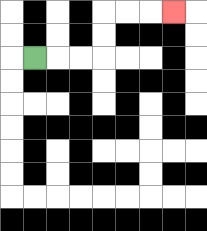{'start': '[1, 2]', 'end': '[7, 0]', 'path_directions': 'R,R,R,U,U,R,R,R', 'path_coordinates': '[[1, 2], [2, 2], [3, 2], [4, 2], [4, 1], [4, 0], [5, 0], [6, 0], [7, 0]]'}